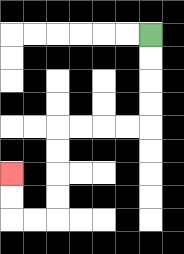{'start': '[6, 1]', 'end': '[0, 7]', 'path_directions': 'D,D,D,D,L,L,L,L,D,D,D,D,L,L,U,U', 'path_coordinates': '[[6, 1], [6, 2], [6, 3], [6, 4], [6, 5], [5, 5], [4, 5], [3, 5], [2, 5], [2, 6], [2, 7], [2, 8], [2, 9], [1, 9], [0, 9], [0, 8], [0, 7]]'}